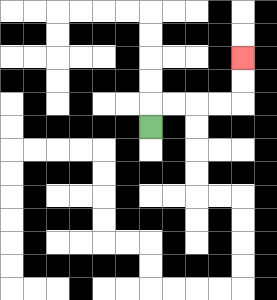{'start': '[6, 5]', 'end': '[10, 2]', 'path_directions': 'U,R,R,R,R,U,U', 'path_coordinates': '[[6, 5], [6, 4], [7, 4], [8, 4], [9, 4], [10, 4], [10, 3], [10, 2]]'}